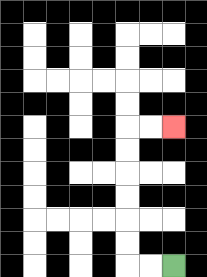{'start': '[7, 11]', 'end': '[7, 5]', 'path_directions': 'L,L,U,U,U,U,U,U,R,R', 'path_coordinates': '[[7, 11], [6, 11], [5, 11], [5, 10], [5, 9], [5, 8], [5, 7], [5, 6], [5, 5], [6, 5], [7, 5]]'}